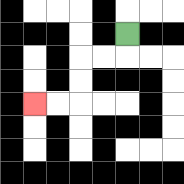{'start': '[5, 1]', 'end': '[1, 4]', 'path_directions': 'D,L,L,D,D,L,L', 'path_coordinates': '[[5, 1], [5, 2], [4, 2], [3, 2], [3, 3], [3, 4], [2, 4], [1, 4]]'}